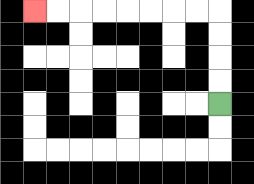{'start': '[9, 4]', 'end': '[1, 0]', 'path_directions': 'U,U,U,U,L,L,L,L,L,L,L,L', 'path_coordinates': '[[9, 4], [9, 3], [9, 2], [9, 1], [9, 0], [8, 0], [7, 0], [6, 0], [5, 0], [4, 0], [3, 0], [2, 0], [1, 0]]'}